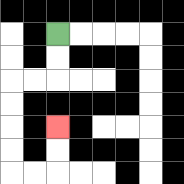{'start': '[2, 1]', 'end': '[2, 5]', 'path_directions': 'D,D,L,L,D,D,D,D,R,R,U,U', 'path_coordinates': '[[2, 1], [2, 2], [2, 3], [1, 3], [0, 3], [0, 4], [0, 5], [0, 6], [0, 7], [1, 7], [2, 7], [2, 6], [2, 5]]'}